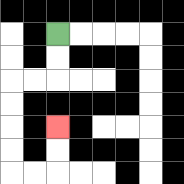{'start': '[2, 1]', 'end': '[2, 5]', 'path_directions': 'D,D,L,L,D,D,D,D,R,R,U,U', 'path_coordinates': '[[2, 1], [2, 2], [2, 3], [1, 3], [0, 3], [0, 4], [0, 5], [0, 6], [0, 7], [1, 7], [2, 7], [2, 6], [2, 5]]'}